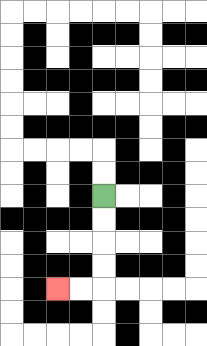{'start': '[4, 8]', 'end': '[2, 12]', 'path_directions': 'D,D,D,D,L,L', 'path_coordinates': '[[4, 8], [4, 9], [4, 10], [4, 11], [4, 12], [3, 12], [2, 12]]'}